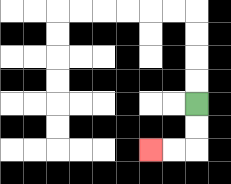{'start': '[8, 4]', 'end': '[6, 6]', 'path_directions': 'D,D,L,L', 'path_coordinates': '[[8, 4], [8, 5], [8, 6], [7, 6], [6, 6]]'}